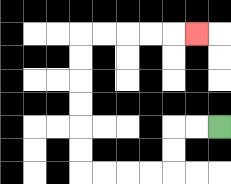{'start': '[9, 5]', 'end': '[8, 1]', 'path_directions': 'L,L,D,D,L,L,L,L,U,U,U,U,U,U,R,R,R,R,R', 'path_coordinates': '[[9, 5], [8, 5], [7, 5], [7, 6], [7, 7], [6, 7], [5, 7], [4, 7], [3, 7], [3, 6], [3, 5], [3, 4], [3, 3], [3, 2], [3, 1], [4, 1], [5, 1], [6, 1], [7, 1], [8, 1]]'}